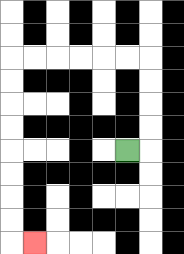{'start': '[5, 6]', 'end': '[1, 10]', 'path_directions': 'R,U,U,U,U,L,L,L,L,L,L,D,D,D,D,D,D,D,D,R', 'path_coordinates': '[[5, 6], [6, 6], [6, 5], [6, 4], [6, 3], [6, 2], [5, 2], [4, 2], [3, 2], [2, 2], [1, 2], [0, 2], [0, 3], [0, 4], [0, 5], [0, 6], [0, 7], [0, 8], [0, 9], [0, 10], [1, 10]]'}